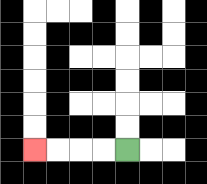{'start': '[5, 6]', 'end': '[1, 6]', 'path_directions': 'L,L,L,L', 'path_coordinates': '[[5, 6], [4, 6], [3, 6], [2, 6], [1, 6]]'}